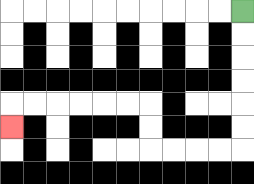{'start': '[10, 0]', 'end': '[0, 5]', 'path_directions': 'D,D,D,D,D,D,L,L,L,L,U,U,L,L,L,L,L,L,D', 'path_coordinates': '[[10, 0], [10, 1], [10, 2], [10, 3], [10, 4], [10, 5], [10, 6], [9, 6], [8, 6], [7, 6], [6, 6], [6, 5], [6, 4], [5, 4], [4, 4], [3, 4], [2, 4], [1, 4], [0, 4], [0, 5]]'}